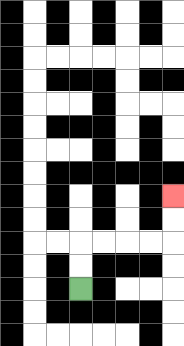{'start': '[3, 12]', 'end': '[7, 8]', 'path_directions': 'U,U,R,R,R,R,U,U', 'path_coordinates': '[[3, 12], [3, 11], [3, 10], [4, 10], [5, 10], [6, 10], [7, 10], [7, 9], [7, 8]]'}